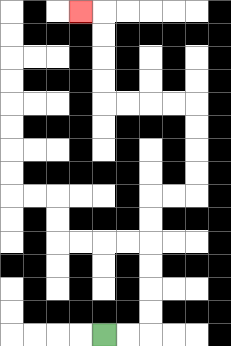{'start': '[4, 14]', 'end': '[3, 0]', 'path_directions': 'R,R,U,U,U,U,U,U,R,R,U,U,U,U,L,L,L,L,U,U,U,U,L', 'path_coordinates': '[[4, 14], [5, 14], [6, 14], [6, 13], [6, 12], [6, 11], [6, 10], [6, 9], [6, 8], [7, 8], [8, 8], [8, 7], [8, 6], [8, 5], [8, 4], [7, 4], [6, 4], [5, 4], [4, 4], [4, 3], [4, 2], [4, 1], [4, 0], [3, 0]]'}